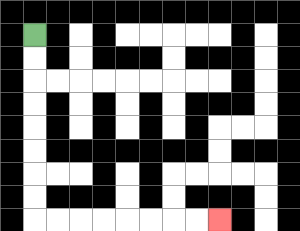{'start': '[1, 1]', 'end': '[9, 9]', 'path_directions': 'D,D,D,D,D,D,D,D,R,R,R,R,R,R,R,R', 'path_coordinates': '[[1, 1], [1, 2], [1, 3], [1, 4], [1, 5], [1, 6], [1, 7], [1, 8], [1, 9], [2, 9], [3, 9], [4, 9], [5, 9], [6, 9], [7, 9], [8, 9], [9, 9]]'}